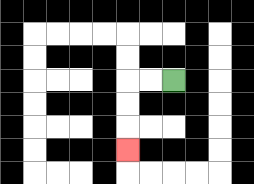{'start': '[7, 3]', 'end': '[5, 6]', 'path_directions': 'L,L,D,D,D', 'path_coordinates': '[[7, 3], [6, 3], [5, 3], [5, 4], [5, 5], [5, 6]]'}